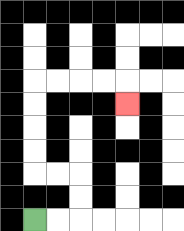{'start': '[1, 9]', 'end': '[5, 4]', 'path_directions': 'R,R,U,U,L,L,U,U,U,U,R,R,R,R,D', 'path_coordinates': '[[1, 9], [2, 9], [3, 9], [3, 8], [3, 7], [2, 7], [1, 7], [1, 6], [1, 5], [1, 4], [1, 3], [2, 3], [3, 3], [4, 3], [5, 3], [5, 4]]'}